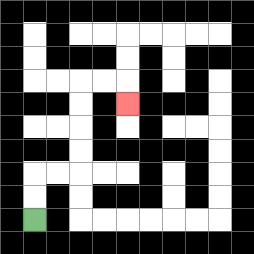{'start': '[1, 9]', 'end': '[5, 4]', 'path_directions': 'U,U,R,R,U,U,U,U,R,R,D', 'path_coordinates': '[[1, 9], [1, 8], [1, 7], [2, 7], [3, 7], [3, 6], [3, 5], [3, 4], [3, 3], [4, 3], [5, 3], [5, 4]]'}